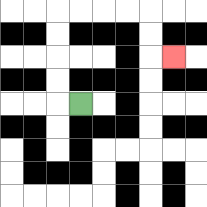{'start': '[3, 4]', 'end': '[7, 2]', 'path_directions': 'L,U,U,U,U,R,R,R,R,D,D,R', 'path_coordinates': '[[3, 4], [2, 4], [2, 3], [2, 2], [2, 1], [2, 0], [3, 0], [4, 0], [5, 0], [6, 0], [6, 1], [6, 2], [7, 2]]'}